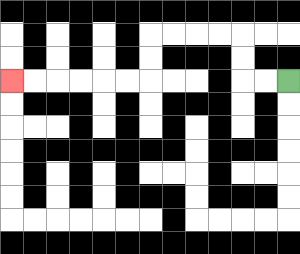{'start': '[12, 3]', 'end': '[0, 3]', 'path_directions': 'L,L,U,U,L,L,L,L,D,D,L,L,L,L,L,L', 'path_coordinates': '[[12, 3], [11, 3], [10, 3], [10, 2], [10, 1], [9, 1], [8, 1], [7, 1], [6, 1], [6, 2], [6, 3], [5, 3], [4, 3], [3, 3], [2, 3], [1, 3], [0, 3]]'}